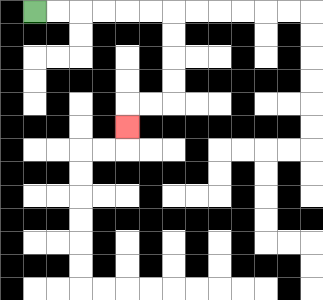{'start': '[1, 0]', 'end': '[5, 5]', 'path_directions': 'R,R,R,R,R,R,D,D,D,D,L,L,D', 'path_coordinates': '[[1, 0], [2, 0], [3, 0], [4, 0], [5, 0], [6, 0], [7, 0], [7, 1], [7, 2], [7, 3], [7, 4], [6, 4], [5, 4], [5, 5]]'}